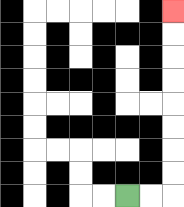{'start': '[5, 8]', 'end': '[7, 0]', 'path_directions': 'R,R,U,U,U,U,U,U,U,U', 'path_coordinates': '[[5, 8], [6, 8], [7, 8], [7, 7], [7, 6], [7, 5], [7, 4], [7, 3], [7, 2], [7, 1], [7, 0]]'}